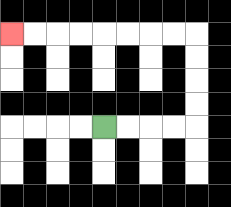{'start': '[4, 5]', 'end': '[0, 1]', 'path_directions': 'R,R,R,R,U,U,U,U,L,L,L,L,L,L,L,L', 'path_coordinates': '[[4, 5], [5, 5], [6, 5], [7, 5], [8, 5], [8, 4], [8, 3], [8, 2], [8, 1], [7, 1], [6, 1], [5, 1], [4, 1], [3, 1], [2, 1], [1, 1], [0, 1]]'}